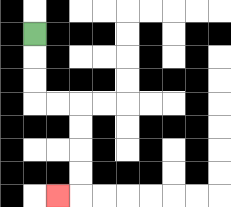{'start': '[1, 1]', 'end': '[2, 8]', 'path_directions': 'D,D,D,R,R,D,D,D,D,L', 'path_coordinates': '[[1, 1], [1, 2], [1, 3], [1, 4], [2, 4], [3, 4], [3, 5], [3, 6], [3, 7], [3, 8], [2, 8]]'}